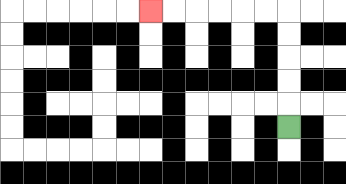{'start': '[12, 5]', 'end': '[6, 0]', 'path_directions': 'U,U,U,U,U,L,L,L,L,L,L', 'path_coordinates': '[[12, 5], [12, 4], [12, 3], [12, 2], [12, 1], [12, 0], [11, 0], [10, 0], [9, 0], [8, 0], [7, 0], [6, 0]]'}